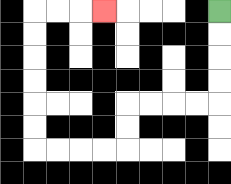{'start': '[9, 0]', 'end': '[4, 0]', 'path_directions': 'D,D,D,D,L,L,L,L,D,D,L,L,L,L,U,U,U,U,U,U,R,R,R', 'path_coordinates': '[[9, 0], [9, 1], [9, 2], [9, 3], [9, 4], [8, 4], [7, 4], [6, 4], [5, 4], [5, 5], [5, 6], [4, 6], [3, 6], [2, 6], [1, 6], [1, 5], [1, 4], [1, 3], [1, 2], [1, 1], [1, 0], [2, 0], [3, 0], [4, 0]]'}